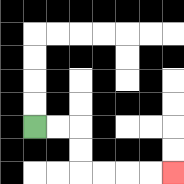{'start': '[1, 5]', 'end': '[7, 7]', 'path_directions': 'R,R,D,D,R,R,R,R', 'path_coordinates': '[[1, 5], [2, 5], [3, 5], [3, 6], [3, 7], [4, 7], [5, 7], [6, 7], [7, 7]]'}